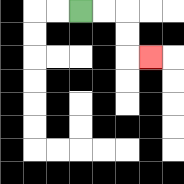{'start': '[3, 0]', 'end': '[6, 2]', 'path_directions': 'R,R,D,D,R', 'path_coordinates': '[[3, 0], [4, 0], [5, 0], [5, 1], [5, 2], [6, 2]]'}